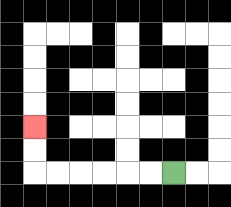{'start': '[7, 7]', 'end': '[1, 5]', 'path_directions': 'L,L,L,L,L,L,U,U', 'path_coordinates': '[[7, 7], [6, 7], [5, 7], [4, 7], [3, 7], [2, 7], [1, 7], [1, 6], [1, 5]]'}